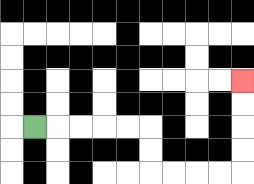{'start': '[1, 5]', 'end': '[10, 3]', 'path_directions': 'R,R,R,R,R,D,D,R,R,R,R,U,U,U,U', 'path_coordinates': '[[1, 5], [2, 5], [3, 5], [4, 5], [5, 5], [6, 5], [6, 6], [6, 7], [7, 7], [8, 7], [9, 7], [10, 7], [10, 6], [10, 5], [10, 4], [10, 3]]'}